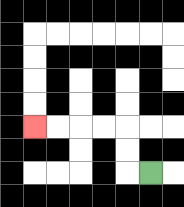{'start': '[6, 7]', 'end': '[1, 5]', 'path_directions': 'L,U,U,L,L,L,L', 'path_coordinates': '[[6, 7], [5, 7], [5, 6], [5, 5], [4, 5], [3, 5], [2, 5], [1, 5]]'}